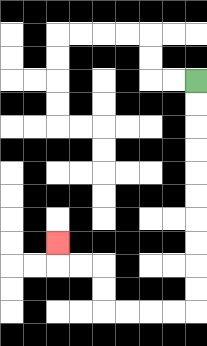{'start': '[8, 3]', 'end': '[2, 10]', 'path_directions': 'D,D,D,D,D,D,D,D,D,D,L,L,L,L,U,U,L,L,U', 'path_coordinates': '[[8, 3], [8, 4], [8, 5], [8, 6], [8, 7], [8, 8], [8, 9], [8, 10], [8, 11], [8, 12], [8, 13], [7, 13], [6, 13], [5, 13], [4, 13], [4, 12], [4, 11], [3, 11], [2, 11], [2, 10]]'}